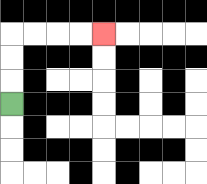{'start': '[0, 4]', 'end': '[4, 1]', 'path_directions': 'U,U,U,R,R,R,R', 'path_coordinates': '[[0, 4], [0, 3], [0, 2], [0, 1], [1, 1], [2, 1], [3, 1], [4, 1]]'}